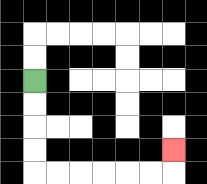{'start': '[1, 3]', 'end': '[7, 6]', 'path_directions': 'D,D,D,D,R,R,R,R,R,R,U', 'path_coordinates': '[[1, 3], [1, 4], [1, 5], [1, 6], [1, 7], [2, 7], [3, 7], [4, 7], [5, 7], [6, 7], [7, 7], [7, 6]]'}